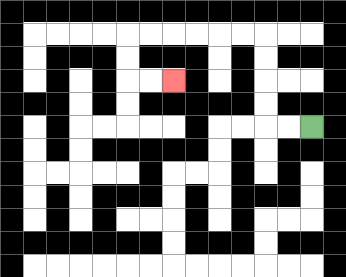{'start': '[13, 5]', 'end': '[7, 3]', 'path_directions': 'L,L,U,U,U,U,L,L,L,L,L,L,D,D,R,R', 'path_coordinates': '[[13, 5], [12, 5], [11, 5], [11, 4], [11, 3], [11, 2], [11, 1], [10, 1], [9, 1], [8, 1], [7, 1], [6, 1], [5, 1], [5, 2], [5, 3], [6, 3], [7, 3]]'}